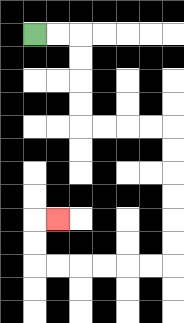{'start': '[1, 1]', 'end': '[2, 9]', 'path_directions': 'R,R,D,D,D,D,R,R,R,R,D,D,D,D,D,D,L,L,L,L,L,L,U,U,R', 'path_coordinates': '[[1, 1], [2, 1], [3, 1], [3, 2], [3, 3], [3, 4], [3, 5], [4, 5], [5, 5], [6, 5], [7, 5], [7, 6], [7, 7], [7, 8], [7, 9], [7, 10], [7, 11], [6, 11], [5, 11], [4, 11], [3, 11], [2, 11], [1, 11], [1, 10], [1, 9], [2, 9]]'}